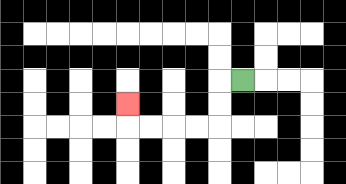{'start': '[10, 3]', 'end': '[5, 4]', 'path_directions': 'L,D,D,L,L,L,L,U', 'path_coordinates': '[[10, 3], [9, 3], [9, 4], [9, 5], [8, 5], [7, 5], [6, 5], [5, 5], [5, 4]]'}